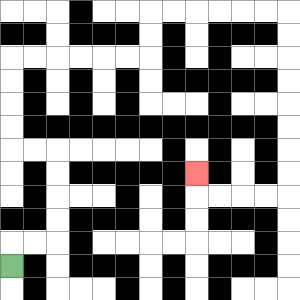{'start': '[0, 11]', 'end': '[8, 7]', 'path_directions': 'U,R,R,U,U,U,U,L,L,U,U,U,U,R,R,R,R,R,R,U,U,R,R,R,R,R,R,D,D,D,D,D,D,D,D,L,L,L,L,U', 'path_coordinates': '[[0, 11], [0, 10], [1, 10], [2, 10], [2, 9], [2, 8], [2, 7], [2, 6], [1, 6], [0, 6], [0, 5], [0, 4], [0, 3], [0, 2], [1, 2], [2, 2], [3, 2], [4, 2], [5, 2], [6, 2], [6, 1], [6, 0], [7, 0], [8, 0], [9, 0], [10, 0], [11, 0], [12, 0], [12, 1], [12, 2], [12, 3], [12, 4], [12, 5], [12, 6], [12, 7], [12, 8], [11, 8], [10, 8], [9, 8], [8, 8], [8, 7]]'}